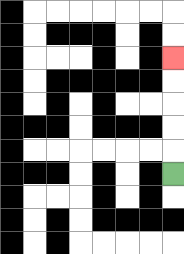{'start': '[7, 7]', 'end': '[7, 2]', 'path_directions': 'U,U,U,U,U', 'path_coordinates': '[[7, 7], [7, 6], [7, 5], [7, 4], [7, 3], [7, 2]]'}